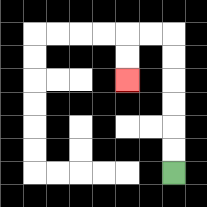{'start': '[7, 7]', 'end': '[5, 3]', 'path_directions': 'U,U,U,U,U,U,L,L,D,D', 'path_coordinates': '[[7, 7], [7, 6], [7, 5], [7, 4], [7, 3], [7, 2], [7, 1], [6, 1], [5, 1], [5, 2], [5, 3]]'}